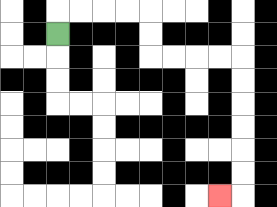{'start': '[2, 1]', 'end': '[9, 8]', 'path_directions': 'U,R,R,R,R,D,D,R,R,R,R,D,D,D,D,D,D,L', 'path_coordinates': '[[2, 1], [2, 0], [3, 0], [4, 0], [5, 0], [6, 0], [6, 1], [6, 2], [7, 2], [8, 2], [9, 2], [10, 2], [10, 3], [10, 4], [10, 5], [10, 6], [10, 7], [10, 8], [9, 8]]'}